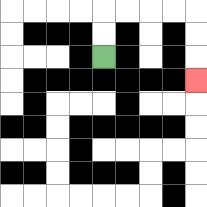{'start': '[4, 2]', 'end': '[8, 3]', 'path_directions': 'U,U,R,R,R,R,D,D,D', 'path_coordinates': '[[4, 2], [4, 1], [4, 0], [5, 0], [6, 0], [7, 0], [8, 0], [8, 1], [8, 2], [8, 3]]'}